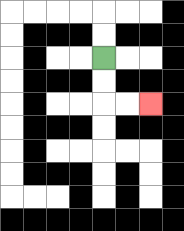{'start': '[4, 2]', 'end': '[6, 4]', 'path_directions': 'D,D,R,R', 'path_coordinates': '[[4, 2], [4, 3], [4, 4], [5, 4], [6, 4]]'}